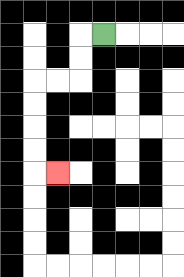{'start': '[4, 1]', 'end': '[2, 7]', 'path_directions': 'L,D,D,L,L,D,D,D,D,R', 'path_coordinates': '[[4, 1], [3, 1], [3, 2], [3, 3], [2, 3], [1, 3], [1, 4], [1, 5], [1, 6], [1, 7], [2, 7]]'}